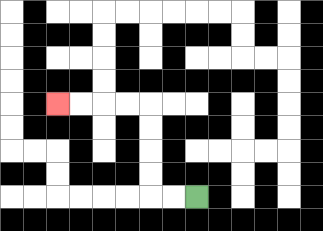{'start': '[8, 8]', 'end': '[2, 4]', 'path_directions': 'L,L,U,U,U,U,L,L,L,L', 'path_coordinates': '[[8, 8], [7, 8], [6, 8], [6, 7], [6, 6], [6, 5], [6, 4], [5, 4], [4, 4], [3, 4], [2, 4]]'}